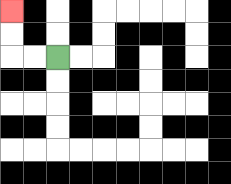{'start': '[2, 2]', 'end': '[0, 0]', 'path_directions': 'L,L,U,U', 'path_coordinates': '[[2, 2], [1, 2], [0, 2], [0, 1], [0, 0]]'}